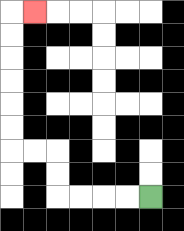{'start': '[6, 8]', 'end': '[1, 0]', 'path_directions': 'L,L,L,L,U,U,L,L,U,U,U,U,U,U,R', 'path_coordinates': '[[6, 8], [5, 8], [4, 8], [3, 8], [2, 8], [2, 7], [2, 6], [1, 6], [0, 6], [0, 5], [0, 4], [0, 3], [0, 2], [0, 1], [0, 0], [1, 0]]'}